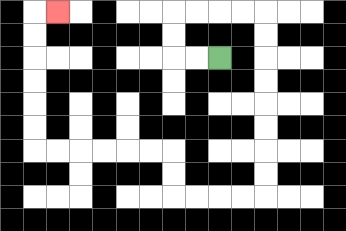{'start': '[9, 2]', 'end': '[2, 0]', 'path_directions': 'L,L,U,U,R,R,R,R,D,D,D,D,D,D,D,D,L,L,L,L,U,U,L,L,L,L,L,L,U,U,U,U,U,U,R', 'path_coordinates': '[[9, 2], [8, 2], [7, 2], [7, 1], [7, 0], [8, 0], [9, 0], [10, 0], [11, 0], [11, 1], [11, 2], [11, 3], [11, 4], [11, 5], [11, 6], [11, 7], [11, 8], [10, 8], [9, 8], [8, 8], [7, 8], [7, 7], [7, 6], [6, 6], [5, 6], [4, 6], [3, 6], [2, 6], [1, 6], [1, 5], [1, 4], [1, 3], [1, 2], [1, 1], [1, 0], [2, 0]]'}